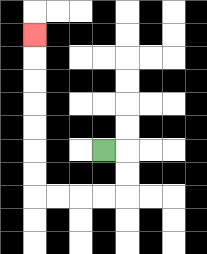{'start': '[4, 6]', 'end': '[1, 1]', 'path_directions': 'R,D,D,L,L,L,L,U,U,U,U,U,U,U', 'path_coordinates': '[[4, 6], [5, 6], [5, 7], [5, 8], [4, 8], [3, 8], [2, 8], [1, 8], [1, 7], [1, 6], [1, 5], [1, 4], [1, 3], [1, 2], [1, 1]]'}